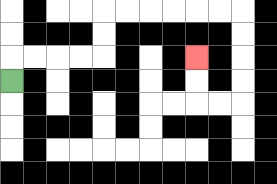{'start': '[0, 3]', 'end': '[8, 2]', 'path_directions': 'U,R,R,R,R,U,U,R,R,R,R,R,R,D,D,D,D,L,L,U,U', 'path_coordinates': '[[0, 3], [0, 2], [1, 2], [2, 2], [3, 2], [4, 2], [4, 1], [4, 0], [5, 0], [6, 0], [7, 0], [8, 0], [9, 0], [10, 0], [10, 1], [10, 2], [10, 3], [10, 4], [9, 4], [8, 4], [8, 3], [8, 2]]'}